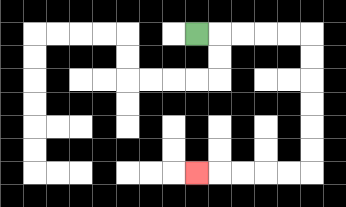{'start': '[8, 1]', 'end': '[8, 7]', 'path_directions': 'R,R,R,R,R,D,D,D,D,D,D,L,L,L,L,L', 'path_coordinates': '[[8, 1], [9, 1], [10, 1], [11, 1], [12, 1], [13, 1], [13, 2], [13, 3], [13, 4], [13, 5], [13, 6], [13, 7], [12, 7], [11, 7], [10, 7], [9, 7], [8, 7]]'}